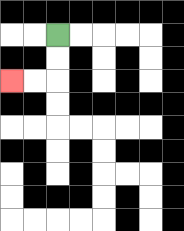{'start': '[2, 1]', 'end': '[0, 3]', 'path_directions': 'D,D,L,L', 'path_coordinates': '[[2, 1], [2, 2], [2, 3], [1, 3], [0, 3]]'}